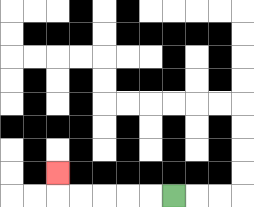{'start': '[7, 8]', 'end': '[2, 7]', 'path_directions': 'L,L,L,L,L,U', 'path_coordinates': '[[7, 8], [6, 8], [5, 8], [4, 8], [3, 8], [2, 8], [2, 7]]'}